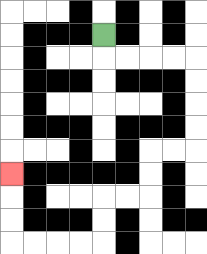{'start': '[4, 1]', 'end': '[0, 7]', 'path_directions': 'D,R,R,R,R,D,D,D,D,L,L,D,D,L,L,D,D,L,L,L,L,U,U,U', 'path_coordinates': '[[4, 1], [4, 2], [5, 2], [6, 2], [7, 2], [8, 2], [8, 3], [8, 4], [8, 5], [8, 6], [7, 6], [6, 6], [6, 7], [6, 8], [5, 8], [4, 8], [4, 9], [4, 10], [3, 10], [2, 10], [1, 10], [0, 10], [0, 9], [0, 8], [0, 7]]'}